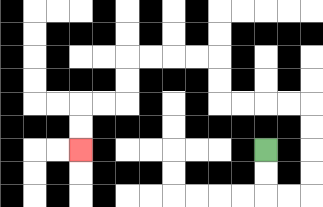{'start': '[11, 6]', 'end': '[3, 6]', 'path_directions': 'D,D,R,R,U,U,U,U,L,L,L,L,U,U,L,L,L,L,D,D,L,L,D,D', 'path_coordinates': '[[11, 6], [11, 7], [11, 8], [12, 8], [13, 8], [13, 7], [13, 6], [13, 5], [13, 4], [12, 4], [11, 4], [10, 4], [9, 4], [9, 3], [9, 2], [8, 2], [7, 2], [6, 2], [5, 2], [5, 3], [5, 4], [4, 4], [3, 4], [3, 5], [3, 6]]'}